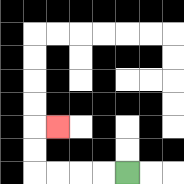{'start': '[5, 7]', 'end': '[2, 5]', 'path_directions': 'L,L,L,L,U,U,R', 'path_coordinates': '[[5, 7], [4, 7], [3, 7], [2, 7], [1, 7], [1, 6], [1, 5], [2, 5]]'}